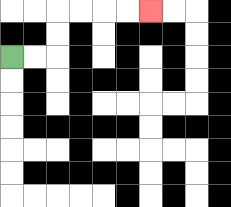{'start': '[0, 2]', 'end': '[6, 0]', 'path_directions': 'R,R,U,U,R,R,R,R', 'path_coordinates': '[[0, 2], [1, 2], [2, 2], [2, 1], [2, 0], [3, 0], [4, 0], [5, 0], [6, 0]]'}